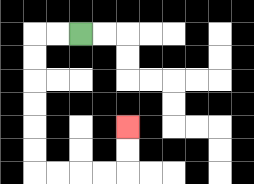{'start': '[3, 1]', 'end': '[5, 5]', 'path_directions': 'L,L,D,D,D,D,D,D,R,R,R,R,U,U', 'path_coordinates': '[[3, 1], [2, 1], [1, 1], [1, 2], [1, 3], [1, 4], [1, 5], [1, 6], [1, 7], [2, 7], [3, 7], [4, 7], [5, 7], [5, 6], [5, 5]]'}